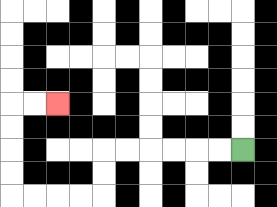{'start': '[10, 6]', 'end': '[2, 4]', 'path_directions': 'L,L,L,L,L,L,D,D,L,L,L,L,U,U,U,U,R,R', 'path_coordinates': '[[10, 6], [9, 6], [8, 6], [7, 6], [6, 6], [5, 6], [4, 6], [4, 7], [4, 8], [3, 8], [2, 8], [1, 8], [0, 8], [0, 7], [0, 6], [0, 5], [0, 4], [1, 4], [2, 4]]'}